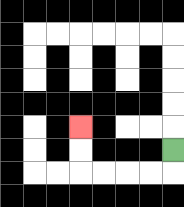{'start': '[7, 6]', 'end': '[3, 5]', 'path_directions': 'D,L,L,L,L,U,U', 'path_coordinates': '[[7, 6], [7, 7], [6, 7], [5, 7], [4, 7], [3, 7], [3, 6], [3, 5]]'}